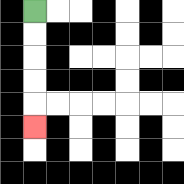{'start': '[1, 0]', 'end': '[1, 5]', 'path_directions': 'D,D,D,D,D', 'path_coordinates': '[[1, 0], [1, 1], [1, 2], [1, 3], [1, 4], [1, 5]]'}